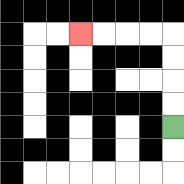{'start': '[7, 5]', 'end': '[3, 1]', 'path_directions': 'U,U,U,U,L,L,L,L', 'path_coordinates': '[[7, 5], [7, 4], [7, 3], [7, 2], [7, 1], [6, 1], [5, 1], [4, 1], [3, 1]]'}